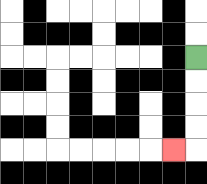{'start': '[8, 2]', 'end': '[7, 6]', 'path_directions': 'D,D,D,D,L', 'path_coordinates': '[[8, 2], [8, 3], [8, 4], [8, 5], [8, 6], [7, 6]]'}